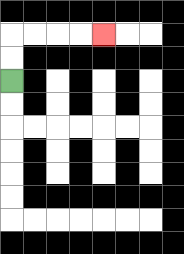{'start': '[0, 3]', 'end': '[4, 1]', 'path_directions': 'U,U,R,R,R,R', 'path_coordinates': '[[0, 3], [0, 2], [0, 1], [1, 1], [2, 1], [3, 1], [4, 1]]'}